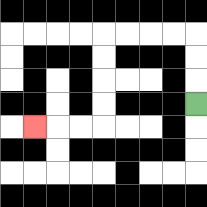{'start': '[8, 4]', 'end': '[1, 5]', 'path_directions': 'U,U,U,L,L,L,L,D,D,D,D,L,L,L', 'path_coordinates': '[[8, 4], [8, 3], [8, 2], [8, 1], [7, 1], [6, 1], [5, 1], [4, 1], [4, 2], [4, 3], [4, 4], [4, 5], [3, 5], [2, 5], [1, 5]]'}